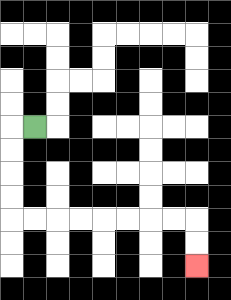{'start': '[1, 5]', 'end': '[8, 11]', 'path_directions': 'L,D,D,D,D,R,R,R,R,R,R,R,R,D,D', 'path_coordinates': '[[1, 5], [0, 5], [0, 6], [0, 7], [0, 8], [0, 9], [1, 9], [2, 9], [3, 9], [4, 9], [5, 9], [6, 9], [7, 9], [8, 9], [8, 10], [8, 11]]'}